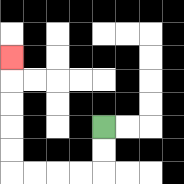{'start': '[4, 5]', 'end': '[0, 2]', 'path_directions': 'D,D,L,L,L,L,U,U,U,U,U', 'path_coordinates': '[[4, 5], [4, 6], [4, 7], [3, 7], [2, 7], [1, 7], [0, 7], [0, 6], [0, 5], [0, 4], [0, 3], [0, 2]]'}